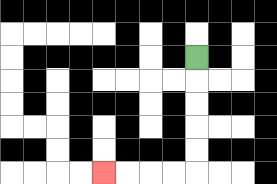{'start': '[8, 2]', 'end': '[4, 7]', 'path_directions': 'D,D,D,D,D,L,L,L,L', 'path_coordinates': '[[8, 2], [8, 3], [8, 4], [8, 5], [8, 6], [8, 7], [7, 7], [6, 7], [5, 7], [4, 7]]'}